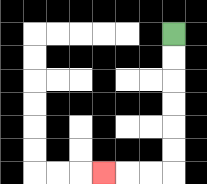{'start': '[7, 1]', 'end': '[4, 7]', 'path_directions': 'D,D,D,D,D,D,L,L,L', 'path_coordinates': '[[7, 1], [7, 2], [7, 3], [7, 4], [7, 5], [7, 6], [7, 7], [6, 7], [5, 7], [4, 7]]'}